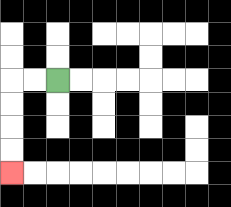{'start': '[2, 3]', 'end': '[0, 7]', 'path_directions': 'L,L,D,D,D,D', 'path_coordinates': '[[2, 3], [1, 3], [0, 3], [0, 4], [0, 5], [0, 6], [0, 7]]'}